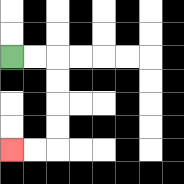{'start': '[0, 2]', 'end': '[0, 6]', 'path_directions': 'R,R,D,D,D,D,L,L', 'path_coordinates': '[[0, 2], [1, 2], [2, 2], [2, 3], [2, 4], [2, 5], [2, 6], [1, 6], [0, 6]]'}